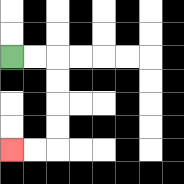{'start': '[0, 2]', 'end': '[0, 6]', 'path_directions': 'R,R,D,D,D,D,L,L', 'path_coordinates': '[[0, 2], [1, 2], [2, 2], [2, 3], [2, 4], [2, 5], [2, 6], [1, 6], [0, 6]]'}